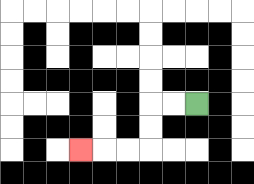{'start': '[8, 4]', 'end': '[3, 6]', 'path_directions': 'L,L,D,D,L,L,L', 'path_coordinates': '[[8, 4], [7, 4], [6, 4], [6, 5], [6, 6], [5, 6], [4, 6], [3, 6]]'}